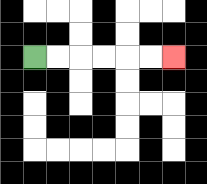{'start': '[1, 2]', 'end': '[7, 2]', 'path_directions': 'R,R,R,R,R,R', 'path_coordinates': '[[1, 2], [2, 2], [3, 2], [4, 2], [5, 2], [6, 2], [7, 2]]'}